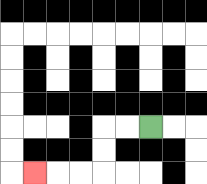{'start': '[6, 5]', 'end': '[1, 7]', 'path_directions': 'L,L,D,D,L,L,L', 'path_coordinates': '[[6, 5], [5, 5], [4, 5], [4, 6], [4, 7], [3, 7], [2, 7], [1, 7]]'}